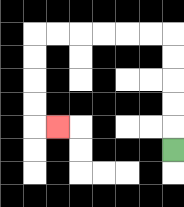{'start': '[7, 6]', 'end': '[2, 5]', 'path_directions': 'U,U,U,U,U,L,L,L,L,L,L,D,D,D,D,R', 'path_coordinates': '[[7, 6], [7, 5], [7, 4], [7, 3], [7, 2], [7, 1], [6, 1], [5, 1], [4, 1], [3, 1], [2, 1], [1, 1], [1, 2], [1, 3], [1, 4], [1, 5], [2, 5]]'}